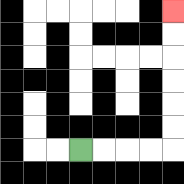{'start': '[3, 6]', 'end': '[7, 0]', 'path_directions': 'R,R,R,R,U,U,U,U,U,U', 'path_coordinates': '[[3, 6], [4, 6], [5, 6], [6, 6], [7, 6], [7, 5], [7, 4], [7, 3], [7, 2], [7, 1], [7, 0]]'}